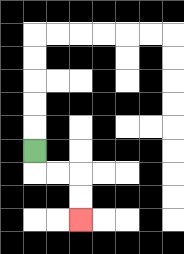{'start': '[1, 6]', 'end': '[3, 9]', 'path_directions': 'D,R,R,D,D', 'path_coordinates': '[[1, 6], [1, 7], [2, 7], [3, 7], [3, 8], [3, 9]]'}